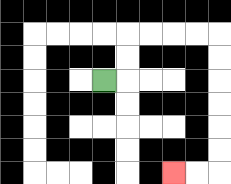{'start': '[4, 3]', 'end': '[7, 7]', 'path_directions': 'R,U,U,R,R,R,R,D,D,D,D,D,D,L,L', 'path_coordinates': '[[4, 3], [5, 3], [5, 2], [5, 1], [6, 1], [7, 1], [8, 1], [9, 1], [9, 2], [9, 3], [9, 4], [9, 5], [9, 6], [9, 7], [8, 7], [7, 7]]'}